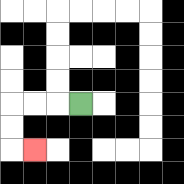{'start': '[3, 4]', 'end': '[1, 6]', 'path_directions': 'L,L,L,D,D,R', 'path_coordinates': '[[3, 4], [2, 4], [1, 4], [0, 4], [0, 5], [0, 6], [1, 6]]'}